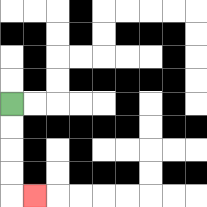{'start': '[0, 4]', 'end': '[1, 8]', 'path_directions': 'D,D,D,D,R', 'path_coordinates': '[[0, 4], [0, 5], [0, 6], [0, 7], [0, 8], [1, 8]]'}